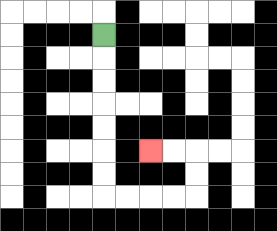{'start': '[4, 1]', 'end': '[6, 6]', 'path_directions': 'D,D,D,D,D,D,D,R,R,R,R,U,U,L,L', 'path_coordinates': '[[4, 1], [4, 2], [4, 3], [4, 4], [4, 5], [4, 6], [4, 7], [4, 8], [5, 8], [6, 8], [7, 8], [8, 8], [8, 7], [8, 6], [7, 6], [6, 6]]'}